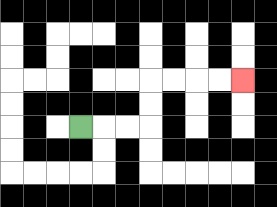{'start': '[3, 5]', 'end': '[10, 3]', 'path_directions': 'R,R,R,U,U,R,R,R,R', 'path_coordinates': '[[3, 5], [4, 5], [5, 5], [6, 5], [6, 4], [6, 3], [7, 3], [8, 3], [9, 3], [10, 3]]'}